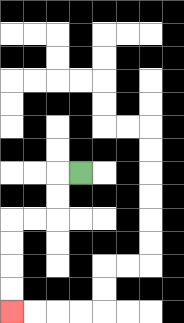{'start': '[3, 7]', 'end': '[0, 13]', 'path_directions': 'L,D,D,L,L,D,D,D,D', 'path_coordinates': '[[3, 7], [2, 7], [2, 8], [2, 9], [1, 9], [0, 9], [0, 10], [0, 11], [0, 12], [0, 13]]'}